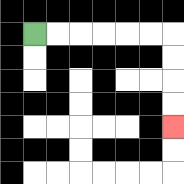{'start': '[1, 1]', 'end': '[7, 5]', 'path_directions': 'R,R,R,R,R,R,D,D,D,D', 'path_coordinates': '[[1, 1], [2, 1], [3, 1], [4, 1], [5, 1], [6, 1], [7, 1], [7, 2], [7, 3], [7, 4], [7, 5]]'}